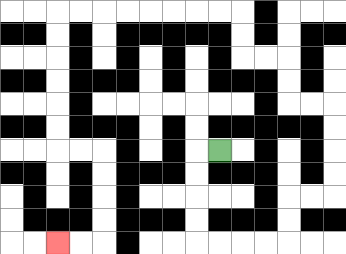{'start': '[9, 6]', 'end': '[2, 10]', 'path_directions': 'L,D,D,D,D,R,R,R,R,U,U,R,R,U,U,U,U,L,L,U,U,L,L,U,U,L,L,L,L,L,L,L,L,D,D,D,D,D,D,R,R,D,D,D,D,L,L', 'path_coordinates': '[[9, 6], [8, 6], [8, 7], [8, 8], [8, 9], [8, 10], [9, 10], [10, 10], [11, 10], [12, 10], [12, 9], [12, 8], [13, 8], [14, 8], [14, 7], [14, 6], [14, 5], [14, 4], [13, 4], [12, 4], [12, 3], [12, 2], [11, 2], [10, 2], [10, 1], [10, 0], [9, 0], [8, 0], [7, 0], [6, 0], [5, 0], [4, 0], [3, 0], [2, 0], [2, 1], [2, 2], [2, 3], [2, 4], [2, 5], [2, 6], [3, 6], [4, 6], [4, 7], [4, 8], [4, 9], [4, 10], [3, 10], [2, 10]]'}